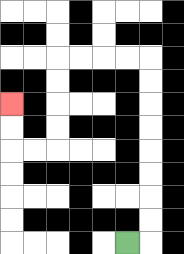{'start': '[5, 10]', 'end': '[0, 4]', 'path_directions': 'R,U,U,U,U,U,U,U,U,L,L,L,L,D,D,D,D,L,L,U,U', 'path_coordinates': '[[5, 10], [6, 10], [6, 9], [6, 8], [6, 7], [6, 6], [6, 5], [6, 4], [6, 3], [6, 2], [5, 2], [4, 2], [3, 2], [2, 2], [2, 3], [2, 4], [2, 5], [2, 6], [1, 6], [0, 6], [0, 5], [0, 4]]'}